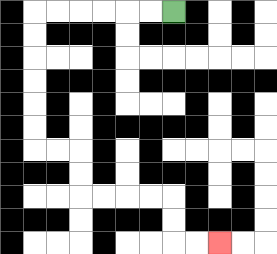{'start': '[7, 0]', 'end': '[9, 10]', 'path_directions': 'L,L,L,L,L,L,D,D,D,D,D,D,R,R,D,D,R,R,R,R,D,D,R,R', 'path_coordinates': '[[7, 0], [6, 0], [5, 0], [4, 0], [3, 0], [2, 0], [1, 0], [1, 1], [1, 2], [1, 3], [1, 4], [1, 5], [1, 6], [2, 6], [3, 6], [3, 7], [3, 8], [4, 8], [5, 8], [6, 8], [7, 8], [7, 9], [7, 10], [8, 10], [9, 10]]'}